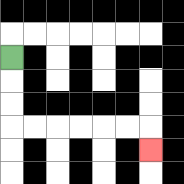{'start': '[0, 2]', 'end': '[6, 6]', 'path_directions': 'D,D,D,R,R,R,R,R,R,D', 'path_coordinates': '[[0, 2], [0, 3], [0, 4], [0, 5], [1, 5], [2, 5], [3, 5], [4, 5], [5, 5], [6, 5], [6, 6]]'}